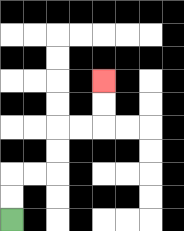{'start': '[0, 9]', 'end': '[4, 3]', 'path_directions': 'U,U,R,R,U,U,R,R,U,U', 'path_coordinates': '[[0, 9], [0, 8], [0, 7], [1, 7], [2, 7], [2, 6], [2, 5], [3, 5], [4, 5], [4, 4], [4, 3]]'}